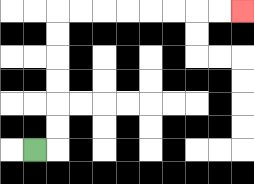{'start': '[1, 6]', 'end': '[10, 0]', 'path_directions': 'R,U,U,U,U,U,U,R,R,R,R,R,R,R,R', 'path_coordinates': '[[1, 6], [2, 6], [2, 5], [2, 4], [2, 3], [2, 2], [2, 1], [2, 0], [3, 0], [4, 0], [5, 0], [6, 0], [7, 0], [8, 0], [9, 0], [10, 0]]'}